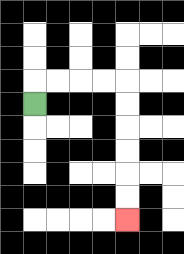{'start': '[1, 4]', 'end': '[5, 9]', 'path_directions': 'U,R,R,R,R,D,D,D,D,D,D', 'path_coordinates': '[[1, 4], [1, 3], [2, 3], [3, 3], [4, 3], [5, 3], [5, 4], [5, 5], [5, 6], [5, 7], [5, 8], [5, 9]]'}